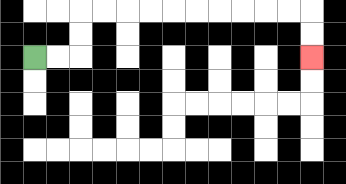{'start': '[1, 2]', 'end': '[13, 2]', 'path_directions': 'R,R,U,U,R,R,R,R,R,R,R,R,R,R,D,D', 'path_coordinates': '[[1, 2], [2, 2], [3, 2], [3, 1], [3, 0], [4, 0], [5, 0], [6, 0], [7, 0], [8, 0], [9, 0], [10, 0], [11, 0], [12, 0], [13, 0], [13, 1], [13, 2]]'}